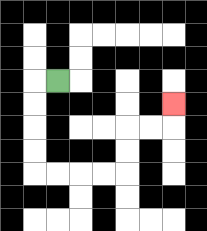{'start': '[2, 3]', 'end': '[7, 4]', 'path_directions': 'L,D,D,D,D,R,R,R,R,U,U,R,R,U', 'path_coordinates': '[[2, 3], [1, 3], [1, 4], [1, 5], [1, 6], [1, 7], [2, 7], [3, 7], [4, 7], [5, 7], [5, 6], [5, 5], [6, 5], [7, 5], [7, 4]]'}